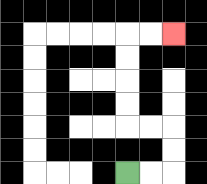{'start': '[5, 7]', 'end': '[7, 1]', 'path_directions': 'R,R,U,U,L,L,U,U,U,U,R,R', 'path_coordinates': '[[5, 7], [6, 7], [7, 7], [7, 6], [7, 5], [6, 5], [5, 5], [5, 4], [5, 3], [5, 2], [5, 1], [6, 1], [7, 1]]'}